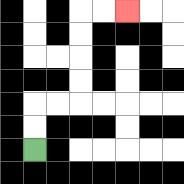{'start': '[1, 6]', 'end': '[5, 0]', 'path_directions': 'U,U,R,R,U,U,U,U,R,R', 'path_coordinates': '[[1, 6], [1, 5], [1, 4], [2, 4], [3, 4], [3, 3], [3, 2], [3, 1], [3, 0], [4, 0], [5, 0]]'}